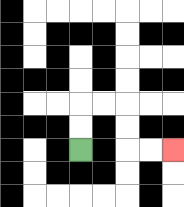{'start': '[3, 6]', 'end': '[7, 6]', 'path_directions': 'U,U,R,R,D,D,R,R', 'path_coordinates': '[[3, 6], [3, 5], [3, 4], [4, 4], [5, 4], [5, 5], [5, 6], [6, 6], [7, 6]]'}